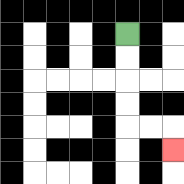{'start': '[5, 1]', 'end': '[7, 6]', 'path_directions': 'D,D,D,D,R,R,D', 'path_coordinates': '[[5, 1], [5, 2], [5, 3], [5, 4], [5, 5], [6, 5], [7, 5], [7, 6]]'}